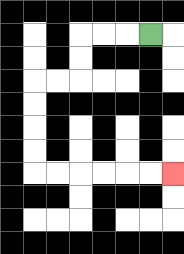{'start': '[6, 1]', 'end': '[7, 7]', 'path_directions': 'L,L,L,D,D,L,L,D,D,D,D,R,R,R,R,R,R', 'path_coordinates': '[[6, 1], [5, 1], [4, 1], [3, 1], [3, 2], [3, 3], [2, 3], [1, 3], [1, 4], [1, 5], [1, 6], [1, 7], [2, 7], [3, 7], [4, 7], [5, 7], [6, 7], [7, 7]]'}